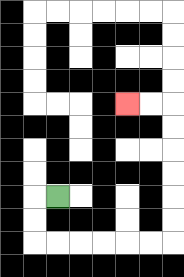{'start': '[2, 8]', 'end': '[5, 4]', 'path_directions': 'L,D,D,R,R,R,R,R,R,U,U,U,U,U,U,L,L', 'path_coordinates': '[[2, 8], [1, 8], [1, 9], [1, 10], [2, 10], [3, 10], [4, 10], [5, 10], [6, 10], [7, 10], [7, 9], [7, 8], [7, 7], [7, 6], [7, 5], [7, 4], [6, 4], [5, 4]]'}